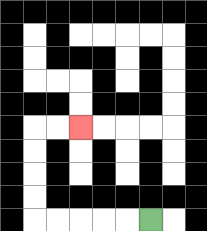{'start': '[6, 9]', 'end': '[3, 5]', 'path_directions': 'L,L,L,L,L,U,U,U,U,R,R', 'path_coordinates': '[[6, 9], [5, 9], [4, 9], [3, 9], [2, 9], [1, 9], [1, 8], [1, 7], [1, 6], [1, 5], [2, 5], [3, 5]]'}